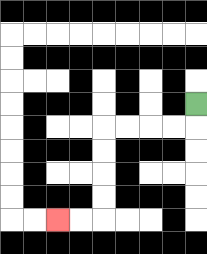{'start': '[8, 4]', 'end': '[2, 9]', 'path_directions': 'D,L,L,L,L,D,D,D,D,L,L', 'path_coordinates': '[[8, 4], [8, 5], [7, 5], [6, 5], [5, 5], [4, 5], [4, 6], [4, 7], [4, 8], [4, 9], [3, 9], [2, 9]]'}